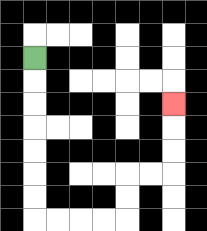{'start': '[1, 2]', 'end': '[7, 4]', 'path_directions': 'D,D,D,D,D,D,D,R,R,R,R,U,U,R,R,U,U,U', 'path_coordinates': '[[1, 2], [1, 3], [1, 4], [1, 5], [1, 6], [1, 7], [1, 8], [1, 9], [2, 9], [3, 9], [4, 9], [5, 9], [5, 8], [5, 7], [6, 7], [7, 7], [7, 6], [7, 5], [7, 4]]'}